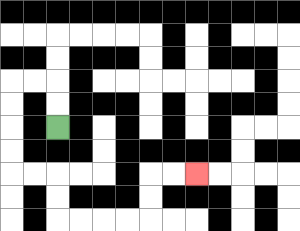{'start': '[2, 5]', 'end': '[8, 7]', 'path_directions': 'U,U,L,L,D,D,D,D,R,R,D,D,R,R,R,R,U,U,R,R', 'path_coordinates': '[[2, 5], [2, 4], [2, 3], [1, 3], [0, 3], [0, 4], [0, 5], [0, 6], [0, 7], [1, 7], [2, 7], [2, 8], [2, 9], [3, 9], [4, 9], [5, 9], [6, 9], [6, 8], [6, 7], [7, 7], [8, 7]]'}